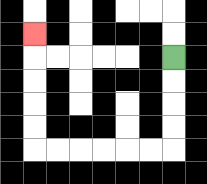{'start': '[7, 2]', 'end': '[1, 1]', 'path_directions': 'D,D,D,D,L,L,L,L,L,L,U,U,U,U,U', 'path_coordinates': '[[7, 2], [7, 3], [7, 4], [7, 5], [7, 6], [6, 6], [5, 6], [4, 6], [3, 6], [2, 6], [1, 6], [1, 5], [1, 4], [1, 3], [1, 2], [1, 1]]'}